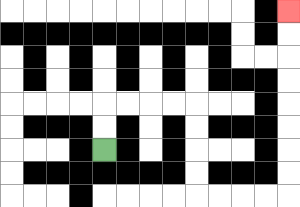{'start': '[4, 6]', 'end': '[12, 0]', 'path_directions': 'U,U,R,R,R,R,D,D,D,D,R,R,R,R,U,U,U,U,U,U,U,U', 'path_coordinates': '[[4, 6], [4, 5], [4, 4], [5, 4], [6, 4], [7, 4], [8, 4], [8, 5], [8, 6], [8, 7], [8, 8], [9, 8], [10, 8], [11, 8], [12, 8], [12, 7], [12, 6], [12, 5], [12, 4], [12, 3], [12, 2], [12, 1], [12, 0]]'}